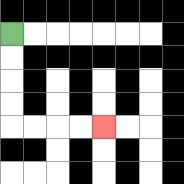{'start': '[0, 1]', 'end': '[4, 5]', 'path_directions': 'D,D,D,D,R,R,R,R', 'path_coordinates': '[[0, 1], [0, 2], [0, 3], [0, 4], [0, 5], [1, 5], [2, 5], [3, 5], [4, 5]]'}